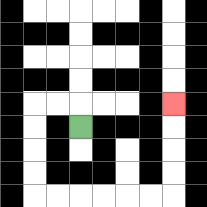{'start': '[3, 5]', 'end': '[7, 4]', 'path_directions': 'U,L,L,D,D,D,D,R,R,R,R,R,R,U,U,U,U', 'path_coordinates': '[[3, 5], [3, 4], [2, 4], [1, 4], [1, 5], [1, 6], [1, 7], [1, 8], [2, 8], [3, 8], [4, 8], [5, 8], [6, 8], [7, 8], [7, 7], [7, 6], [7, 5], [7, 4]]'}